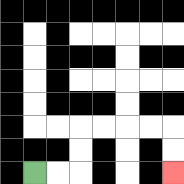{'start': '[1, 7]', 'end': '[7, 7]', 'path_directions': 'R,R,U,U,R,R,R,R,D,D', 'path_coordinates': '[[1, 7], [2, 7], [3, 7], [3, 6], [3, 5], [4, 5], [5, 5], [6, 5], [7, 5], [7, 6], [7, 7]]'}